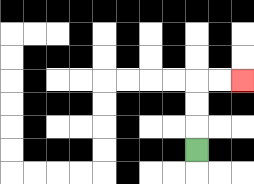{'start': '[8, 6]', 'end': '[10, 3]', 'path_directions': 'U,U,U,R,R', 'path_coordinates': '[[8, 6], [8, 5], [8, 4], [8, 3], [9, 3], [10, 3]]'}